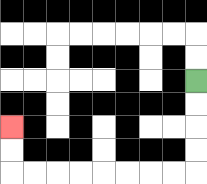{'start': '[8, 3]', 'end': '[0, 5]', 'path_directions': 'D,D,D,D,L,L,L,L,L,L,L,L,U,U', 'path_coordinates': '[[8, 3], [8, 4], [8, 5], [8, 6], [8, 7], [7, 7], [6, 7], [5, 7], [4, 7], [3, 7], [2, 7], [1, 7], [0, 7], [0, 6], [0, 5]]'}